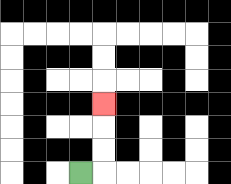{'start': '[3, 7]', 'end': '[4, 4]', 'path_directions': 'R,U,U,U', 'path_coordinates': '[[3, 7], [4, 7], [4, 6], [4, 5], [4, 4]]'}